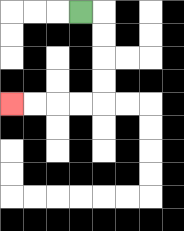{'start': '[3, 0]', 'end': '[0, 4]', 'path_directions': 'R,D,D,D,D,L,L,L,L', 'path_coordinates': '[[3, 0], [4, 0], [4, 1], [4, 2], [4, 3], [4, 4], [3, 4], [2, 4], [1, 4], [0, 4]]'}